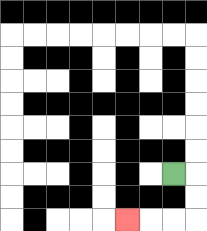{'start': '[7, 7]', 'end': '[5, 9]', 'path_directions': 'R,D,D,L,L,L', 'path_coordinates': '[[7, 7], [8, 7], [8, 8], [8, 9], [7, 9], [6, 9], [5, 9]]'}